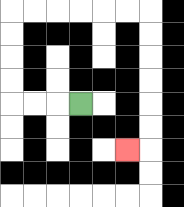{'start': '[3, 4]', 'end': '[5, 6]', 'path_directions': 'L,L,L,U,U,U,U,R,R,R,R,R,R,D,D,D,D,D,D,L', 'path_coordinates': '[[3, 4], [2, 4], [1, 4], [0, 4], [0, 3], [0, 2], [0, 1], [0, 0], [1, 0], [2, 0], [3, 0], [4, 0], [5, 0], [6, 0], [6, 1], [6, 2], [6, 3], [6, 4], [6, 5], [6, 6], [5, 6]]'}